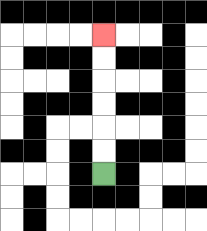{'start': '[4, 7]', 'end': '[4, 1]', 'path_directions': 'U,U,U,U,U,U', 'path_coordinates': '[[4, 7], [4, 6], [4, 5], [4, 4], [4, 3], [4, 2], [4, 1]]'}